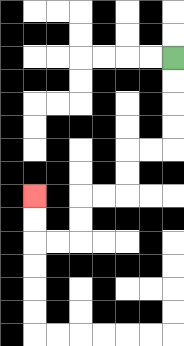{'start': '[7, 2]', 'end': '[1, 8]', 'path_directions': 'D,D,D,D,L,L,D,D,L,L,D,D,L,L,U,U', 'path_coordinates': '[[7, 2], [7, 3], [7, 4], [7, 5], [7, 6], [6, 6], [5, 6], [5, 7], [5, 8], [4, 8], [3, 8], [3, 9], [3, 10], [2, 10], [1, 10], [1, 9], [1, 8]]'}